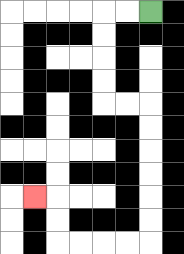{'start': '[6, 0]', 'end': '[1, 8]', 'path_directions': 'L,L,D,D,D,D,R,R,D,D,D,D,D,D,L,L,L,L,U,U,L', 'path_coordinates': '[[6, 0], [5, 0], [4, 0], [4, 1], [4, 2], [4, 3], [4, 4], [5, 4], [6, 4], [6, 5], [6, 6], [6, 7], [6, 8], [6, 9], [6, 10], [5, 10], [4, 10], [3, 10], [2, 10], [2, 9], [2, 8], [1, 8]]'}